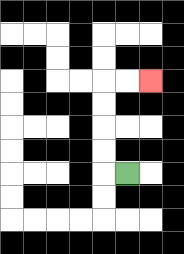{'start': '[5, 7]', 'end': '[6, 3]', 'path_directions': 'L,U,U,U,U,R,R', 'path_coordinates': '[[5, 7], [4, 7], [4, 6], [4, 5], [4, 4], [4, 3], [5, 3], [6, 3]]'}